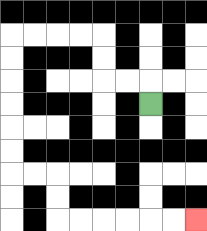{'start': '[6, 4]', 'end': '[8, 9]', 'path_directions': 'U,L,L,U,U,L,L,L,L,D,D,D,D,D,D,R,R,D,D,R,R,R,R,R,R', 'path_coordinates': '[[6, 4], [6, 3], [5, 3], [4, 3], [4, 2], [4, 1], [3, 1], [2, 1], [1, 1], [0, 1], [0, 2], [0, 3], [0, 4], [0, 5], [0, 6], [0, 7], [1, 7], [2, 7], [2, 8], [2, 9], [3, 9], [4, 9], [5, 9], [6, 9], [7, 9], [8, 9]]'}